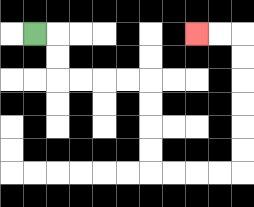{'start': '[1, 1]', 'end': '[8, 1]', 'path_directions': 'R,D,D,R,R,R,R,D,D,D,D,R,R,R,R,U,U,U,U,U,U,L,L', 'path_coordinates': '[[1, 1], [2, 1], [2, 2], [2, 3], [3, 3], [4, 3], [5, 3], [6, 3], [6, 4], [6, 5], [6, 6], [6, 7], [7, 7], [8, 7], [9, 7], [10, 7], [10, 6], [10, 5], [10, 4], [10, 3], [10, 2], [10, 1], [9, 1], [8, 1]]'}